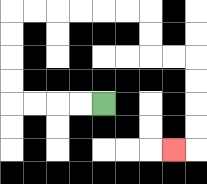{'start': '[4, 4]', 'end': '[7, 6]', 'path_directions': 'L,L,L,L,U,U,U,U,R,R,R,R,R,R,D,D,R,R,D,D,D,D,L', 'path_coordinates': '[[4, 4], [3, 4], [2, 4], [1, 4], [0, 4], [0, 3], [0, 2], [0, 1], [0, 0], [1, 0], [2, 0], [3, 0], [4, 0], [5, 0], [6, 0], [6, 1], [6, 2], [7, 2], [8, 2], [8, 3], [8, 4], [8, 5], [8, 6], [7, 6]]'}